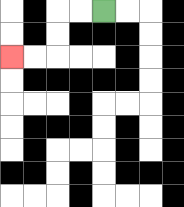{'start': '[4, 0]', 'end': '[0, 2]', 'path_directions': 'L,L,D,D,L,L', 'path_coordinates': '[[4, 0], [3, 0], [2, 0], [2, 1], [2, 2], [1, 2], [0, 2]]'}